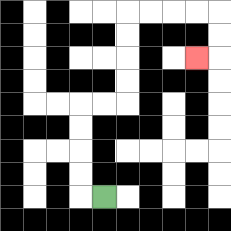{'start': '[4, 8]', 'end': '[8, 2]', 'path_directions': 'L,U,U,U,U,R,R,U,U,U,U,R,R,R,R,D,D,L', 'path_coordinates': '[[4, 8], [3, 8], [3, 7], [3, 6], [3, 5], [3, 4], [4, 4], [5, 4], [5, 3], [5, 2], [5, 1], [5, 0], [6, 0], [7, 0], [8, 0], [9, 0], [9, 1], [9, 2], [8, 2]]'}